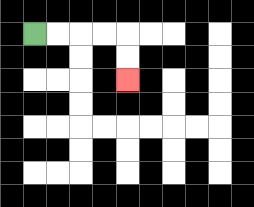{'start': '[1, 1]', 'end': '[5, 3]', 'path_directions': 'R,R,R,R,D,D', 'path_coordinates': '[[1, 1], [2, 1], [3, 1], [4, 1], [5, 1], [5, 2], [5, 3]]'}